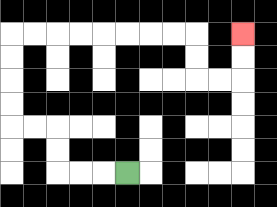{'start': '[5, 7]', 'end': '[10, 1]', 'path_directions': 'L,L,L,U,U,L,L,U,U,U,U,R,R,R,R,R,R,R,R,D,D,R,R,U,U', 'path_coordinates': '[[5, 7], [4, 7], [3, 7], [2, 7], [2, 6], [2, 5], [1, 5], [0, 5], [0, 4], [0, 3], [0, 2], [0, 1], [1, 1], [2, 1], [3, 1], [4, 1], [5, 1], [6, 1], [7, 1], [8, 1], [8, 2], [8, 3], [9, 3], [10, 3], [10, 2], [10, 1]]'}